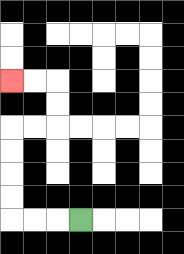{'start': '[3, 9]', 'end': '[0, 3]', 'path_directions': 'L,L,L,U,U,U,U,R,R,U,U,L,L', 'path_coordinates': '[[3, 9], [2, 9], [1, 9], [0, 9], [0, 8], [0, 7], [0, 6], [0, 5], [1, 5], [2, 5], [2, 4], [2, 3], [1, 3], [0, 3]]'}